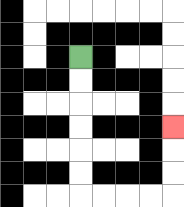{'start': '[3, 2]', 'end': '[7, 5]', 'path_directions': 'D,D,D,D,D,D,R,R,R,R,U,U,U', 'path_coordinates': '[[3, 2], [3, 3], [3, 4], [3, 5], [3, 6], [3, 7], [3, 8], [4, 8], [5, 8], [6, 8], [7, 8], [7, 7], [7, 6], [7, 5]]'}